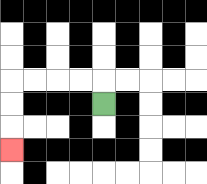{'start': '[4, 4]', 'end': '[0, 6]', 'path_directions': 'U,L,L,L,L,D,D,D', 'path_coordinates': '[[4, 4], [4, 3], [3, 3], [2, 3], [1, 3], [0, 3], [0, 4], [0, 5], [0, 6]]'}